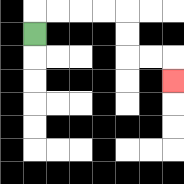{'start': '[1, 1]', 'end': '[7, 3]', 'path_directions': 'U,R,R,R,R,D,D,R,R,D', 'path_coordinates': '[[1, 1], [1, 0], [2, 0], [3, 0], [4, 0], [5, 0], [5, 1], [5, 2], [6, 2], [7, 2], [7, 3]]'}